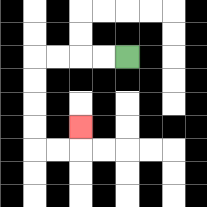{'start': '[5, 2]', 'end': '[3, 5]', 'path_directions': 'L,L,L,L,D,D,D,D,R,R,U', 'path_coordinates': '[[5, 2], [4, 2], [3, 2], [2, 2], [1, 2], [1, 3], [1, 4], [1, 5], [1, 6], [2, 6], [3, 6], [3, 5]]'}